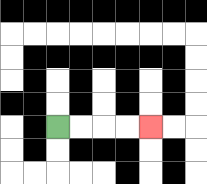{'start': '[2, 5]', 'end': '[6, 5]', 'path_directions': 'R,R,R,R', 'path_coordinates': '[[2, 5], [3, 5], [4, 5], [5, 5], [6, 5]]'}